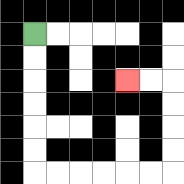{'start': '[1, 1]', 'end': '[5, 3]', 'path_directions': 'D,D,D,D,D,D,R,R,R,R,R,R,U,U,U,U,L,L', 'path_coordinates': '[[1, 1], [1, 2], [1, 3], [1, 4], [1, 5], [1, 6], [1, 7], [2, 7], [3, 7], [4, 7], [5, 7], [6, 7], [7, 7], [7, 6], [7, 5], [7, 4], [7, 3], [6, 3], [5, 3]]'}